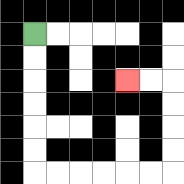{'start': '[1, 1]', 'end': '[5, 3]', 'path_directions': 'D,D,D,D,D,D,R,R,R,R,R,R,U,U,U,U,L,L', 'path_coordinates': '[[1, 1], [1, 2], [1, 3], [1, 4], [1, 5], [1, 6], [1, 7], [2, 7], [3, 7], [4, 7], [5, 7], [6, 7], [7, 7], [7, 6], [7, 5], [7, 4], [7, 3], [6, 3], [5, 3]]'}